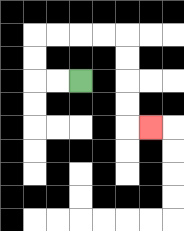{'start': '[3, 3]', 'end': '[6, 5]', 'path_directions': 'L,L,U,U,R,R,R,R,D,D,D,D,R', 'path_coordinates': '[[3, 3], [2, 3], [1, 3], [1, 2], [1, 1], [2, 1], [3, 1], [4, 1], [5, 1], [5, 2], [5, 3], [5, 4], [5, 5], [6, 5]]'}